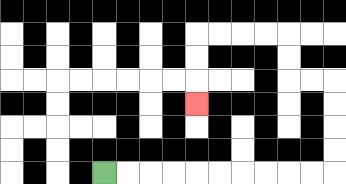{'start': '[4, 7]', 'end': '[8, 4]', 'path_directions': 'R,R,R,R,R,R,R,R,R,R,U,U,U,U,L,L,U,U,L,L,L,L,D,D,D', 'path_coordinates': '[[4, 7], [5, 7], [6, 7], [7, 7], [8, 7], [9, 7], [10, 7], [11, 7], [12, 7], [13, 7], [14, 7], [14, 6], [14, 5], [14, 4], [14, 3], [13, 3], [12, 3], [12, 2], [12, 1], [11, 1], [10, 1], [9, 1], [8, 1], [8, 2], [8, 3], [8, 4]]'}